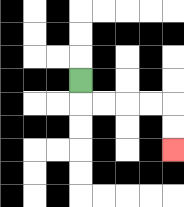{'start': '[3, 3]', 'end': '[7, 6]', 'path_directions': 'D,R,R,R,R,D,D', 'path_coordinates': '[[3, 3], [3, 4], [4, 4], [5, 4], [6, 4], [7, 4], [7, 5], [7, 6]]'}